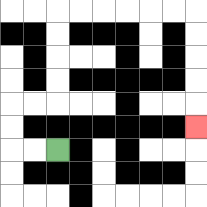{'start': '[2, 6]', 'end': '[8, 5]', 'path_directions': 'L,L,U,U,R,R,U,U,U,U,R,R,R,R,R,R,D,D,D,D,D', 'path_coordinates': '[[2, 6], [1, 6], [0, 6], [0, 5], [0, 4], [1, 4], [2, 4], [2, 3], [2, 2], [2, 1], [2, 0], [3, 0], [4, 0], [5, 0], [6, 0], [7, 0], [8, 0], [8, 1], [8, 2], [8, 3], [8, 4], [8, 5]]'}